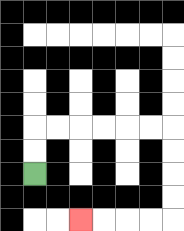{'start': '[1, 7]', 'end': '[3, 9]', 'path_directions': 'U,U,R,R,R,R,R,R,D,D,D,D,L,L,L,L', 'path_coordinates': '[[1, 7], [1, 6], [1, 5], [2, 5], [3, 5], [4, 5], [5, 5], [6, 5], [7, 5], [7, 6], [7, 7], [7, 8], [7, 9], [6, 9], [5, 9], [4, 9], [3, 9]]'}